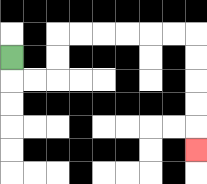{'start': '[0, 2]', 'end': '[8, 6]', 'path_directions': 'D,R,R,U,U,R,R,R,R,R,R,D,D,D,D,D', 'path_coordinates': '[[0, 2], [0, 3], [1, 3], [2, 3], [2, 2], [2, 1], [3, 1], [4, 1], [5, 1], [6, 1], [7, 1], [8, 1], [8, 2], [8, 3], [8, 4], [8, 5], [8, 6]]'}